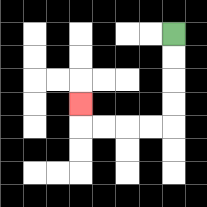{'start': '[7, 1]', 'end': '[3, 4]', 'path_directions': 'D,D,D,D,L,L,L,L,U', 'path_coordinates': '[[7, 1], [7, 2], [7, 3], [7, 4], [7, 5], [6, 5], [5, 5], [4, 5], [3, 5], [3, 4]]'}